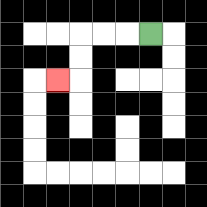{'start': '[6, 1]', 'end': '[2, 3]', 'path_directions': 'L,L,L,D,D,L', 'path_coordinates': '[[6, 1], [5, 1], [4, 1], [3, 1], [3, 2], [3, 3], [2, 3]]'}